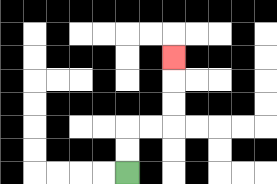{'start': '[5, 7]', 'end': '[7, 2]', 'path_directions': 'U,U,R,R,U,U,U', 'path_coordinates': '[[5, 7], [5, 6], [5, 5], [6, 5], [7, 5], [7, 4], [7, 3], [7, 2]]'}